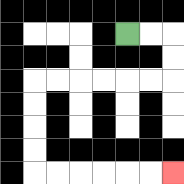{'start': '[5, 1]', 'end': '[7, 7]', 'path_directions': 'R,R,D,D,L,L,L,L,L,L,D,D,D,D,R,R,R,R,R,R', 'path_coordinates': '[[5, 1], [6, 1], [7, 1], [7, 2], [7, 3], [6, 3], [5, 3], [4, 3], [3, 3], [2, 3], [1, 3], [1, 4], [1, 5], [1, 6], [1, 7], [2, 7], [3, 7], [4, 7], [5, 7], [6, 7], [7, 7]]'}